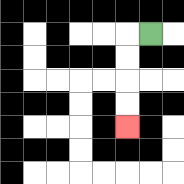{'start': '[6, 1]', 'end': '[5, 5]', 'path_directions': 'L,D,D,D,D', 'path_coordinates': '[[6, 1], [5, 1], [5, 2], [5, 3], [5, 4], [5, 5]]'}